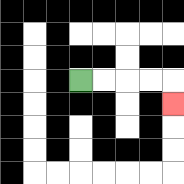{'start': '[3, 3]', 'end': '[7, 4]', 'path_directions': 'R,R,R,R,D', 'path_coordinates': '[[3, 3], [4, 3], [5, 3], [6, 3], [7, 3], [7, 4]]'}